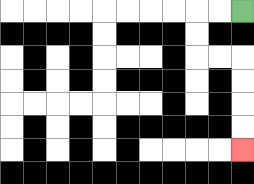{'start': '[10, 0]', 'end': '[10, 6]', 'path_directions': 'L,L,D,D,R,R,D,D,D,D', 'path_coordinates': '[[10, 0], [9, 0], [8, 0], [8, 1], [8, 2], [9, 2], [10, 2], [10, 3], [10, 4], [10, 5], [10, 6]]'}